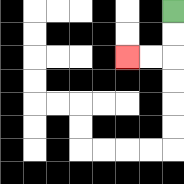{'start': '[7, 0]', 'end': '[5, 2]', 'path_directions': 'D,D,L,L', 'path_coordinates': '[[7, 0], [7, 1], [7, 2], [6, 2], [5, 2]]'}